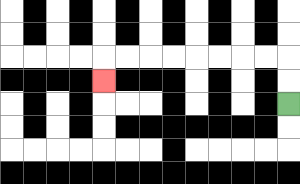{'start': '[12, 4]', 'end': '[4, 3]', 'path_directions': 'U,U,L,L,L,L,L,L,L,L,D', 'path_coordinates': '[[12, 4], [12, 3], [12, 2], [11, 2], [10, 2], [9, 2], [8, 2], [7, 2], [6, 2], [5, 2], [4, 2], [4, 3]]'}